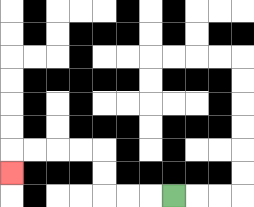{'start': '[7, 8]', 'end': '[0, 7]', 'path_directions': 'L,L,L,U,U,L,L,L,L,D', 'path_coordinates': '[[7, 8], [6, 8], [5, 8], [4, 8], [4, 7], [4, 6], [3, 6], [2, 6], [1, 6], [0, 6], [0, 7]]'}